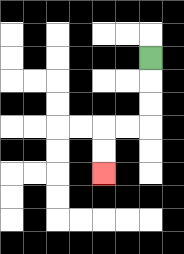{'start': '[6, 2]', 'end': '[4, 7]', 'path_directions': 'D,D,D,L,L,D,D', 'path_coordinates': '[[6, 2], [6, 3], [6, 4], [6, 5], [5, 5], [4, 5], [4, 6], [4, 7]]'}